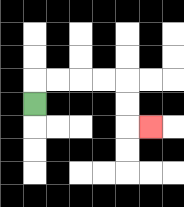{'start': '[1, 4]', 'end': '[6, 5]', 'path_directions': 'U,R,R,R,R,D,D,R', 'path_coordinates': '[[1, 4], [1, 3], [2, 3], [3, 3], [4, 3], [5, 3], [5, 4], [5, 5], [6, 5]]'}